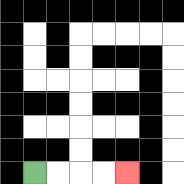{'start': '[1, 7]', 'end': '[5, 7]', 'path_directions': 'R,R,R,R', 'path_coordinates': '[[1, 7], [2, 7], [3, 7], [4, 7], [5, 7]]'}